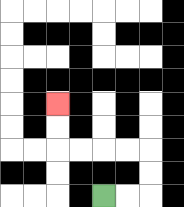{'start': '[4, 8]', 'end': '[2, 4]', 'path_directions': 'R,R,U,U,L,L,L,L,U,U', 'path_coordinates': '[[4, 8], [5, 8], [6, 8], [6, 7], [6, 6], [5, 6], [4, 6], [3, 6], [2, 6], [2, 5], [2, 4]]'}